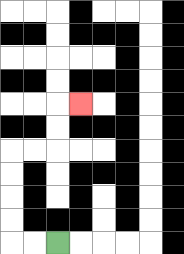{'start': '[2, 10]', 'end': '[3, 4]', 'path_directions': 'L,L,U,U,U,U,R,R,U,U,R', 'path_coordinates': '[[2, 10], [1, 10], [0, 10], [0, 9], [0, 8], [0, 7], [0, 6], [1, 6], [2, 6], [2, 5], [2, 4], [3, 4]]'}